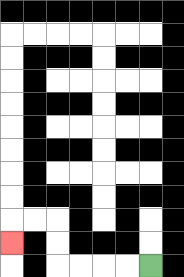{'start': '[6, 11]', 'end': '[0, 10]', 'path_directions': 'L,L,L,L,U,U,L,L,D', 'path_coordinates': '[[6, 11], [5, 11], [4, 11], [3, 11], [2, 11], [2, 10], [2, 9], [1, 9], [0, 9], [0, 10]]'}